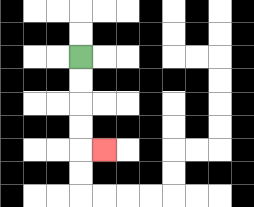{'start': '[3, 2]', 'end': '[4, 6]', 'path_directions': 'D,D,D,D,R', 'path_coordinates': '[[3, 2], [3, 3], [3, 4], [3, 5], [3, 6], [4, 6]]'}